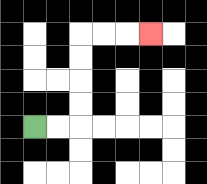{'start': '[1, 5]', 'end': '[6, 1]', 'path_directions': 'R,R,U,U,U,U,R,R,R', 'path_coordinates': '[[1, 5], [2, 5], [3, 5], [3, 4], [3, 3], [3, 2], [3, 1], [4, 1], [5, 1], [6, 1]]'}